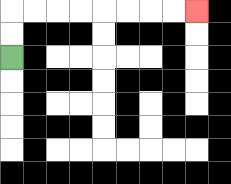{'start': '[0, 2]', 'end': '[8, 0]', 'path_directions': 'U,U,R,R,R,R,R,R,R,R', 'path_coordinates': '[[0, 2], [0, 1], [0, 0], [1, 0], [2, 0], [3, 0], [4, 0], [5, 0], [6, 0], [7, 0], [8, 0]]'}